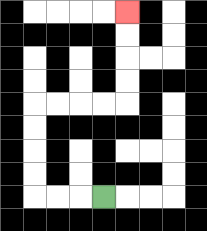{'start': '[4, 8]', 'end': '[5, 0]', 'path_directions': 'L,L,L,U,U,U,U,R,R,R,R,U,U,U,U', 'path_coordinates': '[[4, 8], [3, 8], [2, 8], [1, 8], [1, 7], [1, 6], [1, 5], [1, 4], [2, 4], [3, 4], [4, 4], [5, 4], [5, 3], [5, 2], [5, 1], [5, 0]]'}